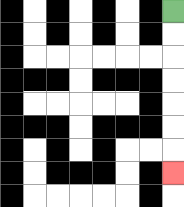{'start': '[7, 0]', 'end': '[7, 7]', 'path_directions': 'D,D,D,D,D,D,D', 'path_coordinates': '[[7, 0], [7, 1], [7, 2], [7, 3], [7, 4], [7, 5], [7, 6], [7, 7]]'}